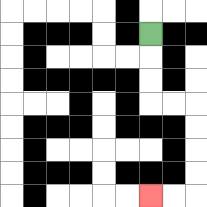{'start': '[6, 1]', 'end': '[6, 8]', 'path_directions': 'D,D,D,R,R,D,D,D,D,L,L', 'path_coordinates': '[[6, 1], [6, 2], [6, 3], [6, 4], [7, 4], [8, 4], [8, 5], [8, 6], [8, 7], [8, 8], [7, 8], [6, 8]]'}